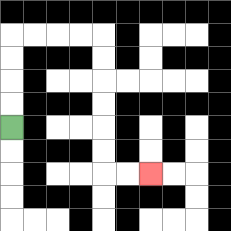{'start': '[0, 5]', 'end': '[6, 7]', 'path_directions': 'U,U,U,U,R,R,R,R,D,D,D,D,D,D,R,R', 'path_coordinates': '[[0, 5], [0, 4], [0, 3], [0, 2], [0, 1], [1, 1], [2, 1], [3, 1], [4, 1], [4, 2], [4, 3], [4, 4], [4, 5], [4, 6], [4, 7], [5, 7], [6, 7]]'}